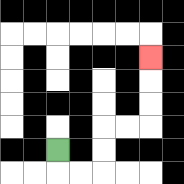{'start': '[2, 6]', 'end': '[6, 2]', 'path_directions': 'D,R,R,U,U,R,R,U,U,U', 'path_coordinates': '[[2, 6], [2, 7], [3, 7], [4, 7], [4, 6], [4, 5], [5, 5], [6, 5], [6, 4], [6, 3], [6, 2]]'}